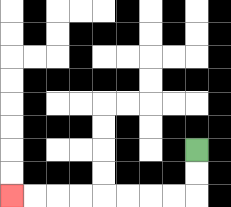{'start': '[8, 6]', 'end': '[0, 8]', 'path_directions': 'D,D,L,L,L,L,L,L,L,L', 'path_coordinates': '[[8, 6], [8, 7], [8, 8], [7, 8], [6, 8], [5, 8], [4, 8], [3, 8], [2, 8], [1, 8], [0, 8]]'}